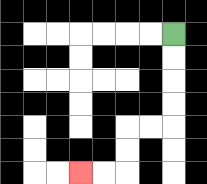{'start': '[7, 1]', 'end': '[3, 7]', 'path_directions': 'D,D,D,D,L,L,D,D,L,L', 'path_coordinates': '[[7, 1], [7, 2], [7, 3], [7, 4], [7, 5], [6, 5], [5, 5], [5, 6], [5, 7], [4, 7], [3, 7]]'}